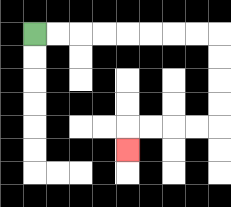{'start': '[1, 1]', 'end': '[5, 6]', 'path_directions': 'R,R,R,R,R,R,R,R,D,D,D,D,L,L,L,L,D', 'path_coordinates': '[[1, 1], [2, 1], [3, 1], [4, 1], [5, 1], [6, 1], [7, 1], [8, 1], [9, 1], [9, 2], [9, 3], [9, 4], [9, 5], [8, 5], [7, 5], [6, 5], [5, 5], [5, 6]]'}